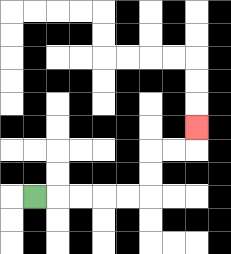{'start': '[1, 8]', 'end': '[8, 5]', 'path_directions': 'R,R,R,R,R,U,U,R,R,U', 'path_coordinates': '[[1, 8], [2, 8], [3, 8], [4, 8], [5, 8], [6, 8], [6, 7], [6, 6], [7, 6], [8, 6], [8, 5]]'}